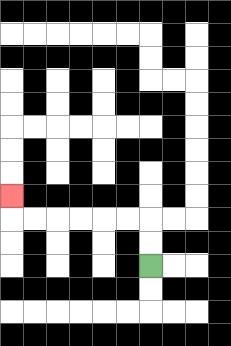{'start': '[6, 11]', 'end': '[0, 8]', 'path_directions': 'U,U,L,L,L,L,L,L,U', 'path_coordinates': '[[6, 11], [6, 10], [6, 9], [5, 9], [4, 9], [3, 9], [2, 9], [1, 9], [0, 9], [0, 8]]'}